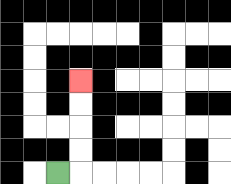{'start': '[2, 7]', 'end': '[3, 3]', 'path_directions': 'R,U,U,U,U', 'path_coordinates': '[[2, 7], [3, 7], [3, 6], [3, 5], [3, 4], [3, 3]]'}